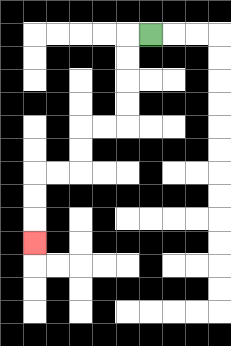{'start': '[6, 1]', 'end': '[1, 10]', 'path_directions': 'L,D,D,D,D,L,L,D,D,L,L,D,D,D', 'path_coordinates': '[[6, 1], [5, 1], [5, 2], [5, 3], [5, 4], [5, 5], [4, 5], [3, 5], [3, 6], [3, 7], [2, 7], [1, 7], [1, 8], [1, 9], [1, 10]]'}